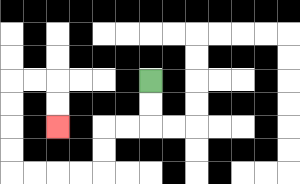{'start': '[6, 3]', 'end': '[2, 5]', 'path_directions': 'D,D,L,L,D,D,L,L,L,L,U,U,U,U,R,R,D,D', 'path_coordinates': '[[6, 3], [6, 4], [6, 5], [5, 5], [4, 5], [4, 6], [4, 7], [3, 7], [2, 7], [1, 7], [0, 7], [0, 6], [0, 5], [0, 4], [0, 3], [1, 3], [2, 3], [2, 4], [2, 5]]'}